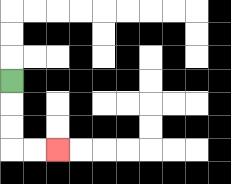{'start': '[0, 3]', 'end': '[2, 6]', 'path_directions': 'D,D,D,R,R', 'path_coordinates': '[[0, 3], [0, 4], [0, 5], [0, 6], [1, 6], [2, 6]]'}